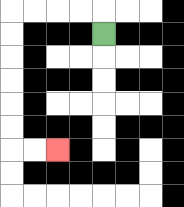{'start': '[4, 1]', 'end': '[2, 6]', 'path_directions': 'U,L,L,L,L,D,D,D,D,D,D,R,R', 'path_coordinates': '[[4, 1], [4, 0], [3, 0], [2, 0], [1, 0], [0, 0], [0, 1], [0, 2], [0, 3], [0, 4], [0, 5], [0, 6], [1, 6], [2, 6]]'}